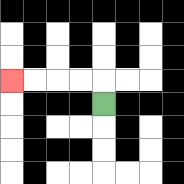{'start': '[4, 4]', 'end': '[0, 3]', 'path_directions': 'U,L,L,L,L', 'path_coordinates': '[[4, 4], [4, 3], [3, 3], [2, 3], [1, 3], [0, 3]]'}